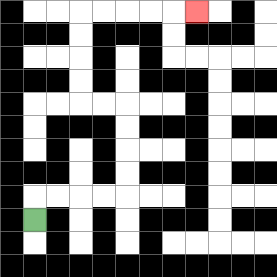{'start': '[1, 9]', 'end': '[8, 0]', 'path_directions': 'U,R,R,R,R,U,U,U,U,L,L,U,U,U,U,R,R,R,R,R', 'path_coordinates': '[[1, 9], [1, 8], [2, 8], [3, 8], [4, 8], [5, 8], [5, 7], [5, 6], [5, 5], [5, 4], [4, 4], [3, 4], [3, 3], [3, 2], [3, 1], [3, 0], [4, 0], [5, 0], [6, 0], [7, 0], [8, 0]]'}